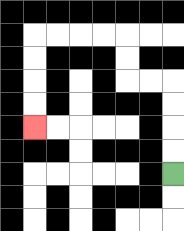{'start': '[7, 7]', 'end': '[1, 5]', 'path_directions': 'U,U,U,U,L,L,U,U,L,L,L,L,D,D,D,D', 'path_coordinates': '[[7, 7], [7, 6], [7, 5], [7, 4], [7, 3], [6, 3], [5, 3], [5, 2], [5, 1], [4, 1], [3, 1], [2, 1], [1, 1], [1, 2], [1, 3], [1, 4], [1, 5]]'}